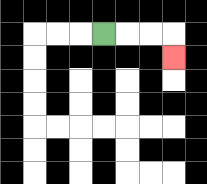{'start': '[4, 1]', 'end': '[7, 2]', 'path_directions': 'R,R,R,D', 'path_coordinates': '[[4, 1], [5, 1], [6, 1], [7, 1], [7, 2]]'}